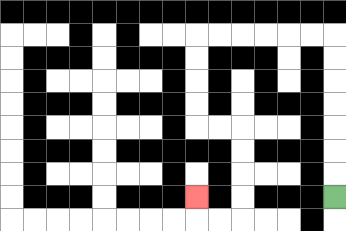{'start': '[14, 8]', 'end': '[8, 8]', 'path_directions': 'U,U,U,U,U,U,U,L,L,L,L,L,L,D,D,D,D,R,R,D,D,D,D,L,L,U', 'path_coordinates': '[[14, 8], [14, 7], [14, 6], [14, 5], [14, 4], [14, 3], [14, 2], [14, 1], [13, 1], [12, 1], [11, 1], [10, 1], [9, 1], [8, 1], [8, 2], [8, 3], [8, 4], [8, 5], [9, 5], [10, 5], [10, 6], [10, 7], [10, 8], [10, 9], [9, 9], [8, 9], [8, 8]]'}